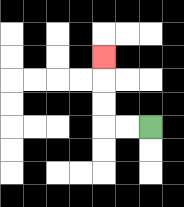{'start': '[6, 5]', 'end': '[4, 2]', 'path_directions': 'L,L,U,U,U', 'path_coordinates': '[[6, 5], [5, 5], [4, 5], [4, 4], [4, 3], [4, 2]]'}